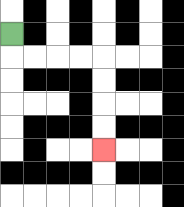{'start': '[0, 1]', 'end': '[4, 6]', 'path_directions': 'D,R,R,R,R,D,D,D,D', 'path_coordinates': '[[0, 1], [0, 2], [1, 2], [2, 2], [3, 2], [4, 2], [4, 3], [4, 4], [4, 5], [4, 6]]'}